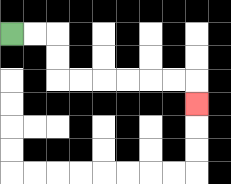{'start': '[0, 1]', 'end': '[8, 4]', 'path_directions': 'R,R,D,D,R,R,R,R,R,R,D', 'path_coordinates': '[[0, 1], [1, 1], [2, 1], [2, 2], [2, 3], [3, 3], [4, 3], [5, 3], [6, 3], [7, 3], [8, 3], [8, 4]]'}